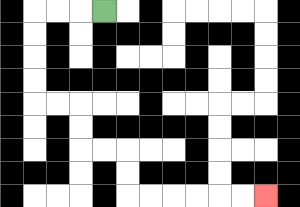{'start': '[4, 0]', 'end': '[11, 8]', 'path_directions': 'L,L,L,D,D,D,D,R,R,D,D,R,R,D,D,R,R,R,R,R,R', 'path_coordinates': '[[4, 0], [3, 0], [2, 0], [1, 0], [1, 1], [1, 2], [1, 3], [1, 4], [2, 4], [3, 4], [3, 5], [3, 6], [4, 6], [5, 6], [5, 7], [5, 8], [6, 8], [7, 8], [8, 8], [9, 8], [10, 8], [11, 8]]'}